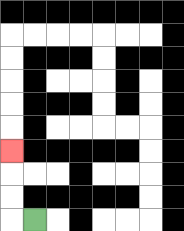{'start': '[1, 9]', 'end': '[0, 6]', 'path_directions': 'L,U,U,U', 'path_coordinates': '[[1, 9], [0, 9], [0, 8], [0, 7], [0, 6]]'}